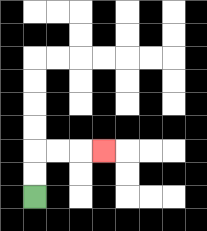{'start': '[1, 8]', 'end': '[4, 6]', 'path_directions': 'U,U,R,R,R', 'path_coordinates': '[[1, 8], [1, 7], [1, 6], [2, 6], [3, 6], [4, 6]]'}